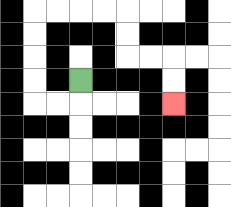{'start': '[3, 3]', 'end': '[7, 4]', 'path_directions': 'D,L,L,U,U,U,U,R,R,R,R,D,D,R,R,D,D', 'path_coordinates': '[[3, 3], [3, 4], [2, 4], [1, 4], [1, 3], [1, 2], [1, 1], [1, 0], [2, 0], [3, 0], [4, 0], [5, 0], [5, 1], [5, 2], [6, 2], [7, 2], [7, 3], [7, 4]]'}